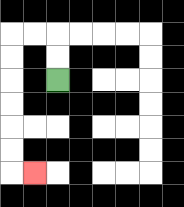{'start': '[2, 3]', 'end': '[1, 7]', 'path_directions': 'U,U,L,L,D,D,D,D,D,D,R', 'path_coordinates': '[[2, 3], [2, 2], [2, 1], [1, 1], [0, 1], [0, 2], [0, 3], [0, 4], [0, 5], [0, 6], [0, 7], [1, 7]]'}